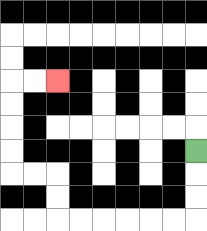{'start': '[8, 6]', 'end': '[2, 3]', 'path_directions': 'D,D,D,L,L,L,L,L,L,U,U,L,L,U,U,U,U,R,R', 'path_coordinates': '[[8, 6], [8, 7], [8, 8], [8, 9], [7, 9], [6, 9], [5, 9], [4, 9], [3, 9], [2, 9], [2, 8], [2, 7], [1, 7], [0, 7], [0, 6], [0, 5], [0, 4], [0, 3], [1, 3], [2, 3]]'}